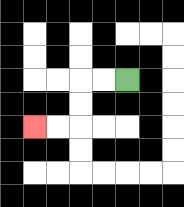{'start': '[5, 3]', 'end': '[1, 5]', 'path_directions': 'L,L,D,D,L,L', 'path_coordinates': '[[5, 3], [4, 3], [3, 3], [3, 4], [3, 5], [2, 5], [1, 5]]'}